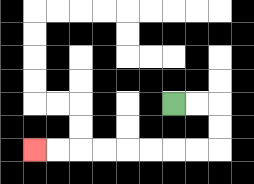{'start': '[7, 4]', 'end': '[1, 6]', 'path_directions': 'R,R,D,D,L,L,L,L,L,L,L,L', 'path_coordinates': '[[7, 4], [8, 4], [9, 4], [9, 5], [9, 6], [8, 6], [7, 6], [6, 6], [5, 6], [4, 6], [3, 6], [2, 6], [1, 6]]'}